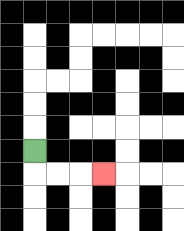{'start': '[1, 6]', 'end': '[4, 7]', 'path_directions': 'D,R,R,R', 'path_coordinates': '[[1, 6], [1, 7], [2, 7], [3, 7], [4, 7]]'}